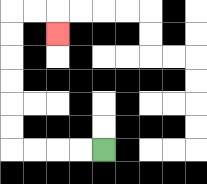{'start': '[4, 6]', 'end': '[2, 1]', 'path_directions': 'L,L,L,L,U,U,U,U,U,U,R,R,D', 'path_coordinates': '[[4, 6], [3, 6], [2, 6], [1, 6], [0, 6], [0, 5], [0, 4], [0, 3], [0, 2], [0, 1], [0, 0], [1, 0], [2, 0], [2, 1]]'}